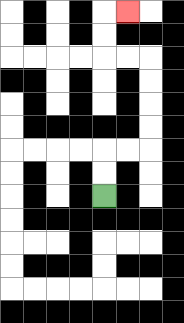{'start': '[4, 8]', 'end': '[5, 0]', 'path_directions': 'U,U,R,R,U,U,U,U,L,L,U,U,R', 'path_coordinates': '[[4, 8], [4, 7], [4, 6], [5, 6], [6, 6], [6, 5], [6, 4], [6, 3], [6, 2], [5, 2], [4, 2], [4, 1], [4, 0], [5, 0]]'}